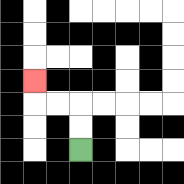{'start': '[3, 6]', 'end': '[1, 3]', 'path_directions': 'U,U,L,L,U', 'path_coordinates': '[[3, 6], [3, 5], [3, 4], [2, 4], [1, 4], [1, 3]]'}